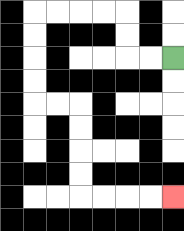{'start': '[7, 2]', 'end': '[7, 8]', 'path_directions': 'L,L,U,U,L,L,L,L,D,D,D,D,R,R,D,D,D,D,R,R,R,R', 'path_coordinates': '[[7, 2], [6, 2], [5, 2], [5, 1], [5, 0], [4, 0], [3, 0], [2, 0], [1, 0], [1, 1], [1, 2], [1, 3], [1, 4], [2, 4], [3, 4], [3, 5], [3, 6], [3, 7], [3, 8], [4, 8], [5, 8], [6, 8], [7, 8]]'}